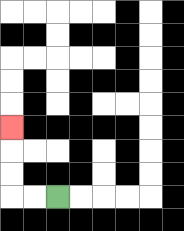{'start': '[2, 8]', 'end': '[0, 5]', 'path_directions': 'L,L,U,U,U', 'path_coordinates': '[[2, 8], [1, 8], [0, 8], [0, 7], [0, 6], [0, 5]]'}